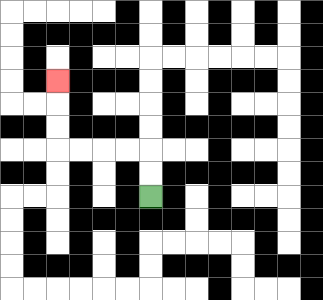{'start': '[6, 8]', 'end': '[2, 3]', 'path_directions': 'U,U,L,L,L,L,U,U,U', 'path_coordinates': '[[6, 8], [6, 7], [6, 6], [5, 6], [4, 6], [3, 6], [2, 6], [2, 5], [2, 4], [2, 3]]'}